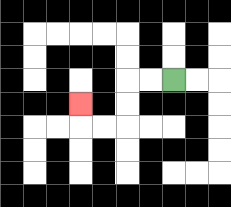{'start': '[7, 3]', 'end': '[3, 4]', 'path_directions': 'L,L,D,D,L,L,U', 'path_coordinates': '[[7, 3], [6, 3], [5, 3], [5, 4], [5, 5], [4, 5], [3, 5], [3, 4]]'}